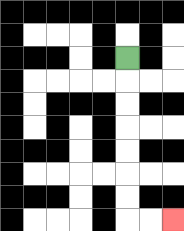{'start': '[5, 2]', 'end': '[7, 9]', 'path_directions': 'D,D,D,D,D,D,D,R,R', 'path_coordinates': '[[5, 2], [5, 3], [5, 4], [5, 5], [5, 6], [5, 7], [5, 8], [5, 9], [6, 9], [7, 9]]'}